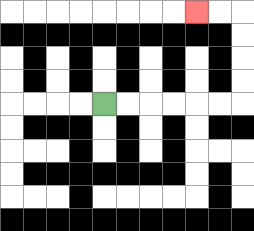{'start': '[4, 4]', 'end': '[8, 0]', 'path_directions': 'R,R,R,R,R,R,U,U,U,U,L,L', 'path_coordinates': '[[4, 4], [5, 4], [6, 4], [7, 4], [8, 4], [9, 4], [10, 4], [10, 3], [10, 2], [10, 1], [10, 0], [9, 0], [8, 0]]'}